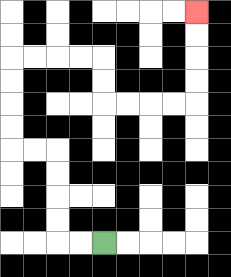{'start': '[4, 10]', 'end': '[8, 0]', 'path_directions': 'L,L,U,U,U,U,L,L,U,U,U,U,R,R,R,R,D,D,R,R,R,R,U,U,U,U', 'path_coordinates': '[[4, 10], [3, 10], [2, 10], [2, 9], [2, 8], [2, 7], [2, 6], [1, 6], [0, 6], [0, 5], [0, 4], [0, 3], [0, 2], [1, 2], [2, 2], [3, 2], [4, 2], [4, 3], [4, 4], [5, 4], [6, 4], [7, 4], [8, 4], [8, 3], [8, 2], [8, 1], [8, 0]]'}